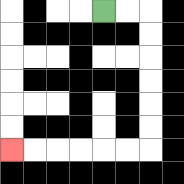{'start': '[4, 0]', 'end': '[0, 6]', 'path_directions': 'R,R,D,D,D,D,D,D,L,L,L,L,L,L', 'path_coordinates': '[[4, 0], [5, 0], [6, 0], [6, 1], [6, 2], [6, 3], [6, 4], [6, 5], [6, 6], [5, 6], [4, 6], [3, 6], [2, 6], [1, 6], [0, 6]]'}